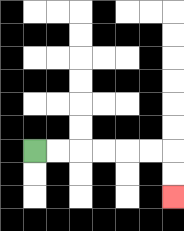{'start': '[1, 6]', 'end': '[7, 8]', 'path_directions': 'R,R,R,R,R,R,D,D', 'path_coordinates': '[[1, 6], [2, 6], [3, 6], [4, 6], [5, 6], [6, 6], [7, 6], [7, 7], [7, 8]]'}